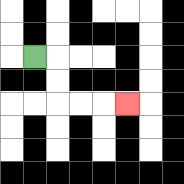{'start': '[1, 2]', 'end': '[5, 4]', 'path_directions': 'R,D,D,R,R,R', 'path_coordinates': '[[1, 2], [2, 2], [2, 3], [2, 4], [3, 4], [4, 4], [5, 4]]'}